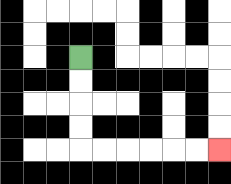{'start': '[3, 2]', 'end': '[9, 6]', 'path_directions': 'D,D,D,D,R,R,R,R,R,R', 'path_coordinates': '[[3, 2], [3, 3], [3, 4], [3, 5], [3, 6], [4, 6], [5, 6], [6, 6], [7, 6], [8, 6], [9, 6]]'}